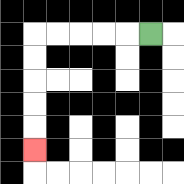{'start': '[6, 1]', 'end': '[1, 6]', 'path_directions': 'L,L,L,L,L,D,D,D,D,D', 'path_coordinates': '[[6, 1], [5, 1], [4, 1], [3, 1], [2, 1], [1, 1], [1, 2], [1, 3], [1, 4], [1, 5], [1, 6]]'}